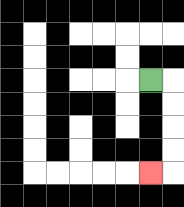{'start': '[6, 3]', 'end': '[6, 7]', 'path_directions': 'R,D,D,D,D,L', 'path_coordinates': '[[6, 3], [7, 3], [7, 4], [7, 5], [7, 6], [7, 7], [6, 7]]'}